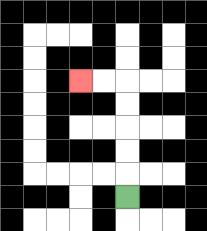{'start': '[5, 8]', 'end': '[3, 3]', 'path_directions': 'U,U,U,U,U,L,L', 'path_coordinates': '[[5, 8], [5, 7], [5, 6], [5, 5], [5, 4], [5, 3], [4, 3], [3, 3]]'}